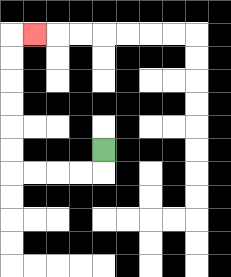{'start': '[4, 6]', 'end': '[1, 1]', 'path_directions': 'D,L,L,L,L,U,U,U,U,U,U,R', 'path_coordinates': '[[4, 6], [4, 7], [3, 7], [2, 7], [1, 7], [0, 7], [0, 6], [0, 5], [0, 4], [0, 3], [0, 2], [0, 1], [1, 1]]'}